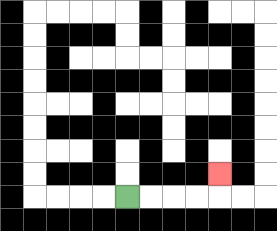{'start': '[5, 8]', 'end': '[9, 7]', 'path_directions': 'R,R,R,R,U', 'path_coordinates': '[[5, 8], [6, 8], [7, 8], [8, 8], [9, 8], [9, 7]]'}